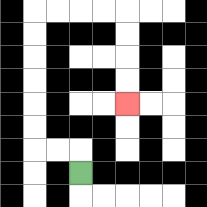{'start': '[3, 7]', 'end': '[5, 4]', 'path_directions': 'U,L,L,U,U,U,U,U,U,R,R,R,R,D,D,D,D', 'path_coordinates': '[[3, 7], [3, 6], [2, 6], [1, 6], [1, 5], [1, 4], [1, 3], [1, 2], [1, 1], [1, 0], [2, 0], [3, 0], [4, 0], [5, 0], [5, 1], [5, 2], [5, 3], [5, 4]]'}